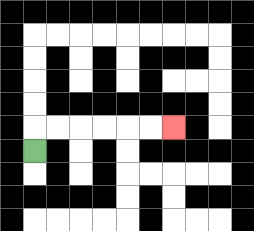{'start': '[1, 6]', 'end': '[7, 5]', 'path_directions': 'U,R,R,R,R,R,R', 'path_coordinates': '[[1, 6], [1, 5], [2, 5], [3, 5], [4, 5], [5, 5], [6, 5], [7, 5]]'}